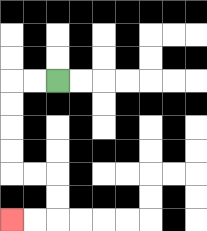{'start': '[2, 3]', 'end': '[0, 9]', 'path_directions': 'L,L,D,D,D,D,R,R,D,D,L,L', 'path_coordinates': '[[2, 3], [1, 3], [0, 3], [0, 4], [0, 5], [0, 6], [0, 7], [1, 7], [2, 7], [2, 8], [2, 9], [1, 9], [0, 9]]'}